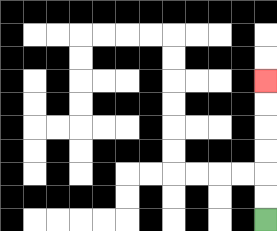{'start': '[11, 9]', 'end': '[11, 3]', 'path_directions': 'U,U,U,U,U,U', 'path_coordinates': '[[11, 9], [11, 8], [11, 7], [11, 6], [11, 5], [11, 4], [11, 3]]'}